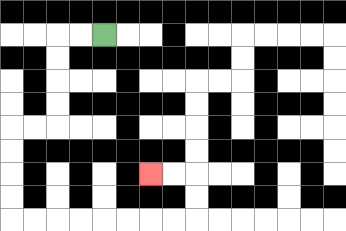{'start': '[4, 1]', 'end': '[6, 7]', 'path_directions': 'L,L,D,D,D,D,L,L,D,D,D,D,R,R,R,R,R,R,R,R,U,U,L,L', 'path_coordinates': '[[4, 1], [3, 1], [2, 1], [2, 2], [2, 3], [2, 4], [2, 5], [1, 5], [0, 5], [0, 6], [0, 7], [0, 8], [0, 9], [1, 9], [2, 9], [3, 9], [4, 9], [5, 9], [6, 9], [7, 9], [8, 9], [8, 8], [8, 7], [7, 7], [6, 7]]'}